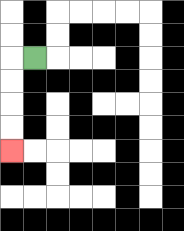{'start': '[1, 2]', 'end': '[0, 6]', 'path_directions': 'L,D,D,D,D', 'path_coordinates': '[[1, 2], [0, 2], [0, 3], [0, 4], [0, 5], [0, 6]]'}